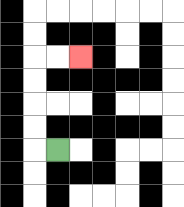{'start': '[2, 6]', 'end': '[3, 2]', 'path_directions': 'L,U,U,U,U,R,R', 'path_coordinates': '[[2, 6], [1, 6], [1, 5], [1, 4], [1, 3], [1, 2], [2, 2], [3, 2]]'}